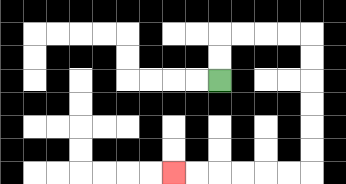{'start': '[9, 3]', 'end': '[7, 7]', 'path_directions': 'U,U,R,R,R,R,D,D,D,D,D,D,L,L,L,L,L,L', 'path_coordinates': '[[9, 3], [9, 2], [9, 1], [10, 1], [11, 1], [12, 1], [13, 1], [13, 2], [13, 3], [13, 4], [13, 5], [13, 6], [13, 7], [12, 7], [11, 7], [10, 7], [9, 7], [8, 7], [7, 7]]'}